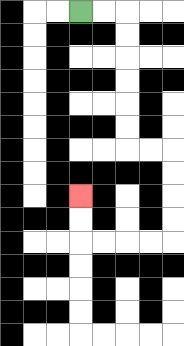{'start': '[3, 0]', 'end': '[3, 8]', 'path_directions': 'R,R,D,D,D,D,D,D,R,R,D,D,D,D,L,L,L,L,U,U', 'path_coordinates': '[[3, 0], [4, 0], [5, 0], [5, 1], [5, 2], [5, 3], [5, 4], [5, 5], [5, 6], [6, 6], [7, 6], [7, 7], [7, 8], [7, 9], [7, 10], [6, 10], [5, 10], [4, 10], [3, 10], [3, 9], [3, 8]]'}